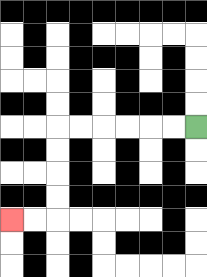{'start': '[8, 5]', 'end': '[0, 9]', 'path_directions': 'L,L,L,L,L,L,D,D,D,D,L,L', 'path_coordinates': '[[8, 5], [7, 5], [6, 5], [5, 5], [4, 5], [3, 5], [2, 5], [2, 6], [2, 7], [2, 8], [2, 9], [1, 9], [0, 9]]'}